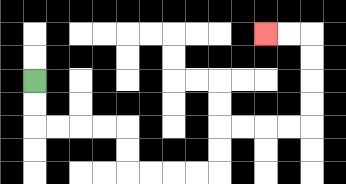{'start': '[1, 3]', 'end': '[11, 1]', 'path_directions': 'D,D,R,R,R,R,D,D,R,R,R,R,U,U,R,R,R,R,U,U,U,U,L,L', 'path_coordinates': '[[1, 3], [1, 4], [1, 5], [2, 5], [3, 5], [4, 5], [5, 5], [5, 6], [5, 7], [6, 7], [7, 7], [8, 7], [9, 7], [9, 6], [9, 5], [10, 5], [11, 5], [12, 5], [13, 5], [13, 4], [13, 3], [13, 2], [13, 1], [12, 1], [11, 1]]'}